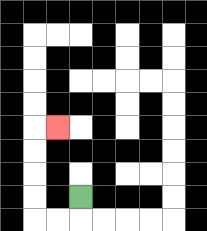{'start': '[3, 8]', 'end': '[2, 5]', 'path_directions': 'D,L,L,U,U,U,U,R', 'path_coordinates': '[[3, 8], [3, 9], [2, 9], [1, 9], [1, 8], [1, 7], [1, 6], [1, 5], [2, 5]]'}